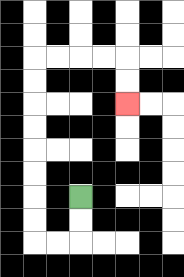{'start': '[3, 8]', 'end': '[5, 4]', 'path_directions': 'D,D,L,L,U,U,U,U,U,U,U,U,R,R,R,R,D,D', 'path_coordinates': '[[3, 8], [3, 9], [3, 10], [2, 10], [1, 10], [1, 9], [1, 8], [1, 7], [1, 6], [1, 5], [1, 4], [1, 3], [1, 2], [2, 2], [3, 2], [4, 2], [5, 2], [5, 3], [5, 4]]'}